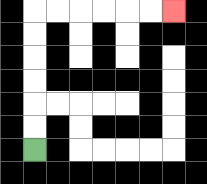{'start': '[1, 6]', 'end': '[7, 0]', 'path_directions': 'U,U,U,U,U,U,R,R,R,R,R,R', 'path_coordinates': '[[1, 6], [1, 5], [1, 4], [1, 3], [1, 2], [1, 1], [1, 0], [2, 0], [3, 0], [4, 0], [5, 0], [6, 0], [7, 0]]'}